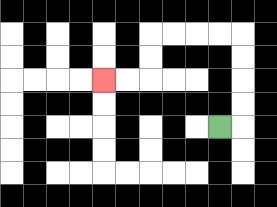{'start': '[9, 5]', 'end': '[4, 3]', 'path_directions': 'R,U,U,U,U,L,L,L,L,D,D,L,L', 'path_coordinates': '[[9, 5], [10, 5], [10, 4], [10, 3], [10, 2], [10, 1], [9, 1], [8, 1], [7, 1], [6, 1], [6, 2], [6, 3], [5, 3], [4, 3]]'}